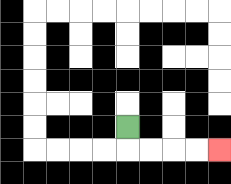{'start': '[5, 5]', 'end': '[9, 6]', 'path_directions': 'D,R,R,R,R', 'path_coordinates': '[[5, 5], [5, 6], [6, 6], [7, 6], [8, 6], [9, 6]]'}